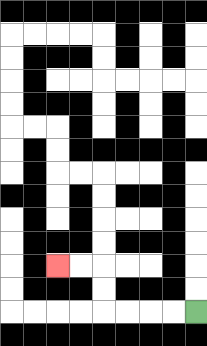{'start': '[8, 13]', 'end': '[2, 11]', 'path_directions': 'L,L,L,L,U,U,L,L', 'path_coordinates': '[[8, 13], [7, 13], [6, 13], [5, 13], [4, 13], [4, 12], [4, 11], [3, 11], [2, 11]]'}